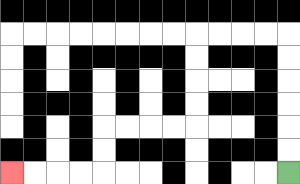{'start': '[12, 7]', 'end': '[0, 7]', 'path_directions': 'U,U,U,U,U,U,L,L,L,L,D,D,D,D,L,L,L,L,D,D,L,L,L,L', 'path_coordinates': '[[12, 7], [12, 6], [12, 5], [12, 4], [12, 3], [12, 2], [12, 1], [11, 1], [10, 1], [9, 1], [8, 1], [8, 2], [8, 3], [8, 4], [8, 5], [7, 5], [6, 5], [5, 5], [4, 5], [4, 6], [4, 7], [3, 7], [2, 7], [1, 7], [0, 7]]'}